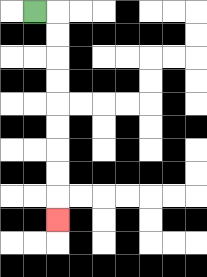{'start': '[1, 0]', 'end': '[2, 9]', 'path_directions': 'R,D,D,D,D,D,D,D,D,D', 'path_coordinates': '[[1, 0], [2, 0], [2, 1], [2, 2], [2, 3], [2, 4], [2, 5], [2, 6], [2, 7], [2, 8], [2, 9]]'}